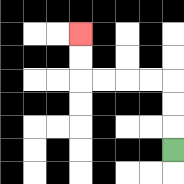{'start': '[7, 6]', 'end': '[3, 1]', 'path_directions': 'U,U,U,L,L,L,L,U,U', 'path_coordinates': '[[7, 6], [7, 5], [7, 4], [7, 3], [6, 3], [5, 3], [4, 3], [3, 3], [3, 2], [3, 1]]'}